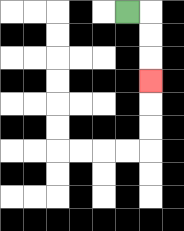{'start': '[5, 0]', 'end': '[6, 3]', 'path_directions': 'R,D,D,D', 'path_coordinates': '[[5, 0], [6, 0], [6, 1], [6, 2], [6, 3]]'}